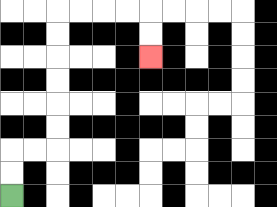{'start': '[0, 8]', 'end': '[6, 2]', 'path_directions': 'U,U,R,R,U,U,U,U,U,U,R,R,R,R,D,D', 'path_coordinates': '[[0, 8], [0, 7], [0, 6], [1, 6], [2, 6], [2, 5], [2, 4], [2, 3], [2, 2], [2, 1], [2, 0], [3, 0], [4, 0], [5, 0], [6, 0], [6, 1], [6, 2]]'}